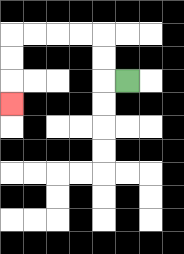{'start': '[5, 3]', 'end': '[0, 4]', 'path_directions': 'L,U,U,L,L,L,L,D,D,D', 'path_coordinates': '[[5, 3], [4, 3], [4, 2], [4, 1], [3, 1], [2, 1], [1, 1], [0, 1], [0, 2], [0, 3], [0, 4]]'}